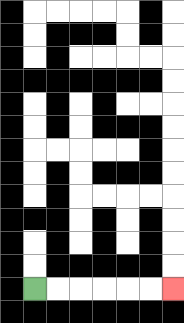{'start': '[1, 12]', 'end': '[7, 12]', 'path_directions': 'R,R,R,R,R,R', 'path_coordinates': '[[1, 12], [2, 12], [3, 12], [4, 12], [5, 12], [6, 12], [7, 12]]'}